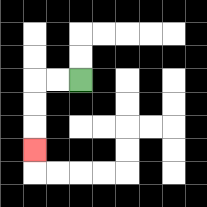{'start': '[3, 3]', 'end': '[1, 6]', 'path_directions': 'L,L,D,D,D', 'path_coordinates': '[[3, 3], [2, 3], [1, 3], [1, 4], [1, 5], [1, 6]]'}